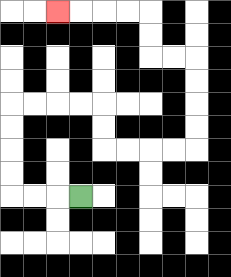{'start': '[3, 8]', 'end': '[2, 0]', 'path_directions': 'L,L,L,U,U,U,U,R,R,R,R,D,D,R,R,R,R,U,U,U,U,L,L,U,U,L,L,L,L', 'path_coordinates': '[[3, 8], [2, 8], [1, 8], [0, 8], [0, 7], [0, 6], [0, 5], [0, 4], [1, 4], [2, 4], [3, 4], [4, 4], [4, 5], [4, 6], [5, 6], [6, 6], [7, 6], [8, 6], [8, 5], [8, 4], [8, 3], [8, 2], [7, 2], [6, 2], [6, 1], [6, 0], [5, 0], [4, 0], [3, 0], [2, 0]]'}